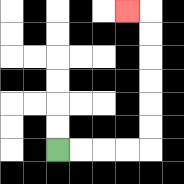{'start': '[2, 6]', 'end': '[5, 0]', 'path_directions': 'R,R,R,R,U,U,U,U,U,U,L', 'path_coordinates': '[[2, 6], [3, 6], [4, 6], [5, 6], [6, 6], [6, 5], [6, 4], [6, 3], [6, 2], [6, 1], [6, 0], [5, 0]]'}